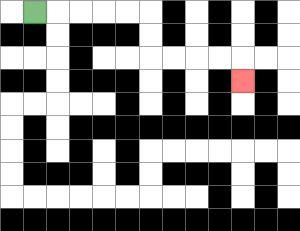{'start': '[1, 0]', 'end': '[10, 3]', 'path_directions': 'R,R,R,R,R,D,D,R,R,R,R,D', 'path_coordinates': '[[1, 0], [2, 0], [3, 0], [4, 0], [5, 0], [6, 0], [6, 1], [6, 2], [7, 2], [8, 2], [9, 2], [10, 2], [10, 3]]'}